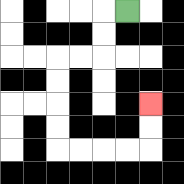{'start': '[5, 0]', 'end': '[6, 4]', 'path_directions': 'L,D,D,L,L,D,D,D,D,R,R,R,R,U,U', 'path_coordinates': '[[5, 0], [4, 0], [4, 1], [4, 2], [3, 2], [2, 2], [2, 3], [2, 4], [2, 5], [2, 6], [3, 6], [4, 6], [5, 6], [6, 6], [6, 5], [6, 4]]'}